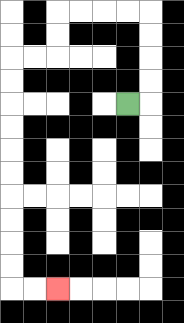{'start': '[5, 4]', 'end': '[2, 12]', 'path_directions': 'R,U,U,U,U,L,L,L,L,D,D,L,L,D,D,D,D,D,D,D,D,D,D,R,R', 'path_coordinates': '[[5, 4], [6, 4], [6, 3], [6, 2], [6, 1], [6, 0], [5, 0], [4, 0], [3, 0], [2, 0], [2, 1], [2, 2], [1, 2], [0, 2], [0, 3], [0, 4], [0, 5], [0, 6], [0, 7], [0, 8], [0, 9], [0, 10], [0, 11], [0, 12], [1, 12], [2, 12]]'}